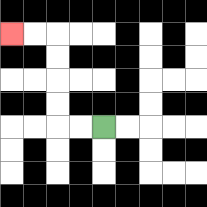{'start': '[4, 5]', 'end': '[0, 1]', 'path_directions': 'L,L,U,U,U,U,L,L', 'path_coordinates': '[[4, 5], [3, 5], [2, 5], [2, 4], [2, 3], [2, 2], [2, 1], [1, 1], [0, 1]]'}